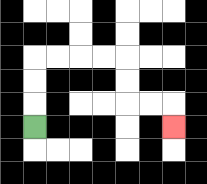{'start': '[1, 5]', 'end': '[7, 5]', 'path_directions': 'U,U,U,R,R,R,R,D,D,R,R,D', 'path_coordinates': '[[1, 5], [1, 4], [1, 3], [1, 2], [2, 2], [3, 2], [4, 2], [5, 2], [5, 3], [5, 4], [6, 4], [7, 4], [7, 5]]'}